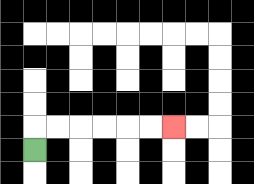{'start': '[1, 6]', 'end': '[7, 5]', 'path_directions': 'U,R,R,R,R,R,R', 'path_coordinates': '[[1, 6], [1, 5], [2, 5], [3, 5], [4, 5], [5, 5], [6, 5], [7, 5]]'}